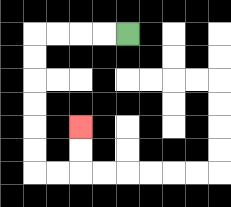{'start': '[5, 1]', 'end': '[3, 5]', 'path_directions': 'L,L,L,L,D,D,D,D,D,D,R,R,U,U', 'path_coordinates': '[[5, 1], [4, 1], [3, 1], [2, 1], [1, 1], [1, 2], [1, 3], [1, 4], [1, 5], [1, 6], [1, 7], [2, 7], [3, 7], [3, 6], [3, 5]]'}